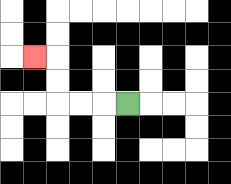{'start': '[5, 4]', 'end': '[1, 2]', 'path_directions': 'L,L,L,U,U,L', 'path_coordinates': '[[5, 4], [4, 4], [3, 4], [2, 4], [2, 3], [2, 2], [1, 2]]'}